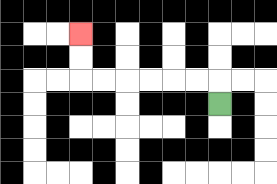{'start': '[9, 4]', 'end': '[3, 1]', 'path_directions': 'U,L,L,L,L,L,L,U,U', 'path_coordinates': '[[9, 4], [9, 3], [8, 3], [7, 3], [6, 3], [5, 3], [4, 3], [3, 3], [3, 2], [3, 1]]'}